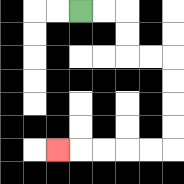{'start': '[3, 0]', 'end': '[2, 6]', 'path_directions': 'R,R,D,D,R,R,D,D,D,D,L,L,L,L,L', 'path_coordinates': '[[3, 0], [4, 0], [5, 0], [5, 1], [5, 2], [6, 2], [7, 2], [7, 3], [7, 4], [7, 5], [7, 6], [6, 6], [5, 6], [4, 6], [3, 6], [2, 6]]'}